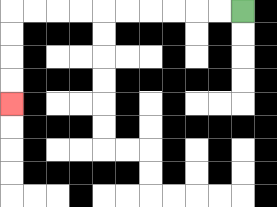{'start': '[10, 0]', 'end': '[0, 4]', 'path_directions': 'L,L,L,L,L,L,L,L,L,L,D,D,D,D', 'path_coordinates': '[[10, 0], [9, 0], [8, 0], [7, 0], [6, 0], [5, 0], [4, 0], [3, 0], [2, 0], [1, 0], [0, 0], [0, 1], [0, 2], [0, 3], [0, 4]]'}